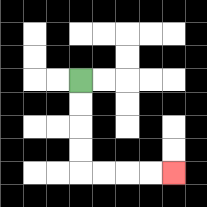{'start': '[3, 3]', 'end': '[7, 7]', 'path_directions': 'D,D,D,D,R,R,R,R', 'path_coordinates': '[[3, 3], [3, 4], [3, 5], [3, 6], [3, 7], [4, 7], [5, 7], [6, 7], [7, 7]]'}